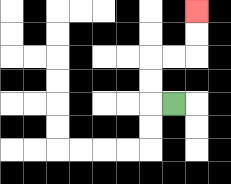{'start': '[7, 4]', 'end': '[8, 0]', 'path_directions': 'L,U,U,R,R,U,U', 'path_coordinates': '[[7, 4], [6, 4], [6, 3], [6, 2], [7, 2], [8, 2], [8, 1], [8, 0]]'}